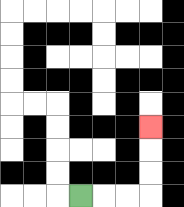{'start': '[3, 8]', 'end': '[6, 5]', 'path_directions': 'R,R,R,U,U,U', 'path_coordinates': '[[3, 8], [4, 8], [5, 8], [6, 8], [6, 7], [6, 6], [6, 5]]'}